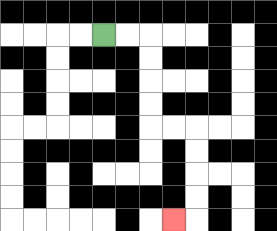{'start': '[4, 1]', 'end': '[7, 9]', 'path_directions': 'R,R,D,D,D,D,R,R,D,D,D,D,L', 'path_coordinates': '[[4, 1], [5, 1], [6, 1], [6, 2], [6, 3], [6, 4], [6, 5], [7, 5], [8, 5], [8, 6], [8, 7], [8, 8], [8, 9], [7, 9]]'}